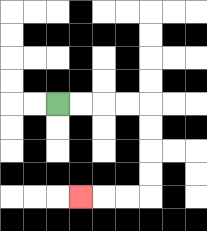{'start': '[2, 4]', 'end': '[3, 8]', 'path_directions': 'R,R,R,R,D,D,D,D,L,L,L', 'path_coordinates': '[[2, 4], [3, 4], [4, 4], [5, 4], [6, 4], [6, 5], [6, 6], [6, 7], [6, 8], [5, 8], [4, 8], [3, 8]]'}